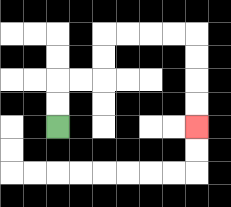{'start': '[2, 5]', 'end': '[8, 5]', 'path_directions': 'U,U,R,R,U,U,R,R,R,R,D,D,D,D', 'path_coordinates': '[[2, 5], [2, 4], [2, 3], [3, 3], [4, 3], [4, 2], [4, 1], [5, 1], [6, 1], [7, 1], [8, 1], [8, 2], [8, 3], [8, 4], [8, 5]]'}